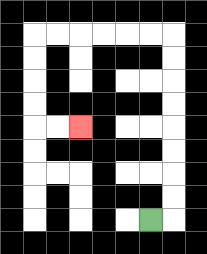{'start': '[6, 9]', 'end': '[3, 5]', 'path_directions': 'R,U,U,U,U,U,U,U,U,L,L,L,L,L,L,D,D,D,D,R,R', 'path_coordinates': '[[6, 9], [7, 9], [7, 8], [7, 7], [7, 6], [7, 5], [7, 4], [7, 3], [7, 2], [7, 1], [6, 1], [5, 1], [4, 1], [3, 1], [2, 1], [1, 1], [1, 2], [1, 3], [1, 4], [1, 5], [2, 5], [3, 5]]'}